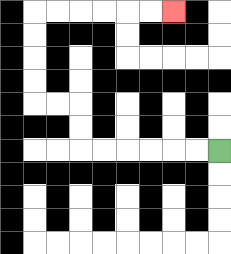{'start': '[9, 6]', 'end': '[7, 0]', 'path_directions': 'L,L,L,L,L,L,U,U,L,L,U,U,U,U,R,R,R,R,R,R', 'path_coordinates': '[[9, 6], [8, 6], [7, 6], [6, 6], [5, 6], [4, 6], [3, 6], [3, 5], [3, 4], [2, 4], [1, 4], [1, 3], [1, 2], [1, 1], [1, 0], [2, 0], [3, 0], [4, 0], [5, 0], [6, 0], [7, 0]]'}